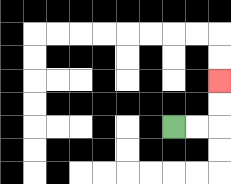{'start': '[7, 5]', 'end': '[9, 3]', 'path_directions': 'R,R,U,U', 'path_coordinates': '[[7, 5], [8, 5], [9, 5], [9, 4], [9, 3]]'}